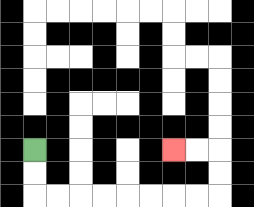{'start': '[1, 6]', 'end': '[7, 6]', 'path_directions': 'D,D,R,R,R,R,R,R,R,R,U,U,L,L', 'path_coordinates': '[[1, 6], [1, 7], [1, 8], [2, 8], [3, 8], [4, 8], [5, 8], [6, 8], [7, 8], [8, 8], [9, 8], [9, 7], [9, 6], [8, 6], [7, 6]]'}